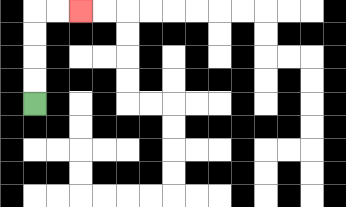{'start': '[1, 4]', 'end': '[3, 0]', 'path_directions': 'U,U,U,U,R,R', 'path_coordinates': '[[1, 4], [1, 3], [1, 2], [1, 1], [1, 0], [2, 0], [3, 0]]'}